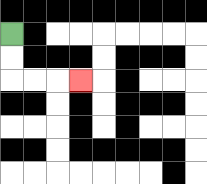{'start': '[0, 1]', 'end': '[3, 3]', 'path_directions': 'D,D,R,R,R', 'path_coordinates': '[[0, 1], [0, 2], [0, 3], [1, 3], [2, 3], [3, 3]]'}